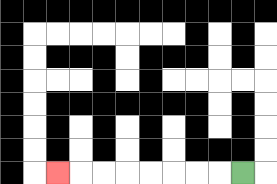{'start': '[10, 7]', 'end': '[2, 7]', 'path_directions': 'L,L,L,L,L,L,L,L', 'path_coordinates': '[[10, 7], [9, 7], [8, 7], [7, 7], [6, 7], [5, 7], [4, 7], [3, 7], [2, 7]]'}